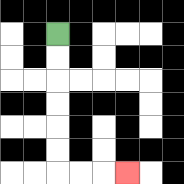{'start': '[2, 1]', 'end': '[5, 7]', 'path_directions': 'D,D,D,D,D,D,R,R,R', 'path_coordinates': '[[2, 1], [2, 2], [2, 3], [2, 4], [2, 5], [2, 6], [2, 7], [3, 7], [4, 7], [5, 7]]'}